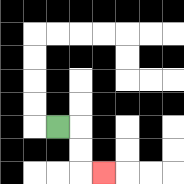{'start': '[2, 5]', 'end': '[4, 7]', 'path_directions': 'R,D,D,R', 'path_coordinates': '[[2, 5], [3, 5], [3, 6], [3, 7], [4, 7]]'}